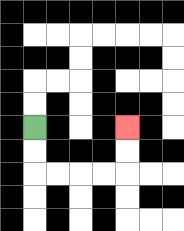{'start': '[1, 5]', 'end': '[5, 5]', 'path_directions': 'D,D,R,R,R,R,U,U', 'path_coordinates': '[[1, 5], [1, 6], [1, 7], [2, 7], [3, 7], [4, 7], [5, 7], [5, 6], [5, 5]]'}